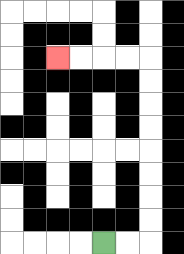{'start': '[4, 10]', 'end': '[2, 2]', 'path_directions': 'R,R,U,U,U,U,U,U,U,U,L,L,L,L', 'path_coordinates': '[[4, 10], [5, 10], [6, 10], [6, 9], [6, 8], [6, 7], [6, 6], [6, 5], [6, 4], [6, 3], [6, 2], [5, 2], [4, 2], [3, 2], [2, 2]]'}